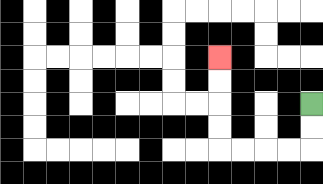{'start': '[13, 4]', 'end': '[9, 2]', 'path_directions': 'D,D,L,L,L,L,U,U,U,U', 'path_coordinates': '[[13, 4], [13, 5], [13, 6], [12, 6], [11, 6], [10, 6], [9, 6], [9, 5], [9, 4], [9, 3], [9, 2]]'}